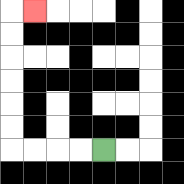{'start': '[4, 6]', 'end': '[1, 0]', 'path_directions': 'L,L,L,L,U,U,U,U,U,U,R', 'path_coordinates': '[[4, 6], [3, 6], [2, 6], [1, 6], [0, 6], [0, 5], [0, 4], [0, 3], [0, 2], [0, 1], [0, 0], [1, 0]]'}